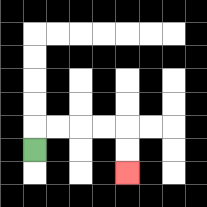{'start': '[1, 6]', 'end': '[5, 7]', 'path_directions': 'U,R,R,R,R,D,D', 'path_coordinates': '[[1, 6], [1, 5], [2, 5], [3, 5], [4, 5], [5, 5], [5, 6], [5, 7]]'}